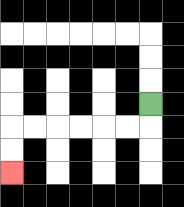{'start': '[6, 4]', 'end': '[0, 7]', 'path_directions': 'D,L,L,L,L,L,L,D,D', 'path_coordinates': '[[6, 4], [6, 5], [5, 5], [4, 5], [3, 5], [2, 5], [1, 5], [0, 5], [0, 6], [0, 7]]'}